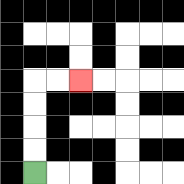{'start': '[1, 7]', 'end': '[3, 3]', 'path_directions': 'U,U,U,U,R,R', 'path_coordinates': '[[1, 7], [1, 6], [1, 5], [1, 4], [1, 3], [2, 3], [3, 3]]'}